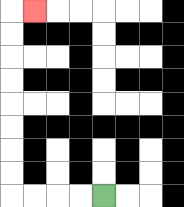{'start': '[4, 8]', 'end': '[1, 0]', 'path_directions': 'L,L,L,L,U,U,U,U,U,U,U,U,R', 'path_coordinates': '[[4, 8], [3, 8], [2, 8], [1, 8], [0, 8], [0, 7], [0, 6], [0, 5], [0, 4], [0, 3], [0, 2], [0, 1], [0, 0], [1, 0]]'}